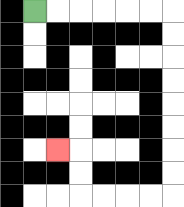{'start': '[1, 0]', 'end': '[2, 6]', 'path_directions': 'R,R,R,R,R,R,D,D,D,D,D,D,D,D,L,L,L,L,U,U,L', 'path_coordinates': '[[1, 0], [2, 0], [3, 0], [4, 0], [5, 0], [6, 0], [7, 0], [7, 1], [7, 2], [7, 3], [7, 4], [7, 5], [7, 6], [7, 7], [7, 8], [6, 8], [5, 8], [4, 8], [3, 8], [3, 7], [3, 6], [2, 6]]'}